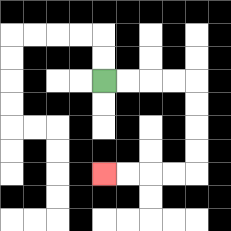{'start': '[4, 3]', 'end': '[4, 7]', 'path_directions': 'R,R,R,R,D,D,D,D,L,L,L,L', 'path_coordinates': '[[4, 3], [5, 3], [6, 3], [7, 3], [8, 3], [8, 4], [8, 5], [8, 6], [8, 7], [7, 7], [6, 7], [5, 7], [4, 7]]'}